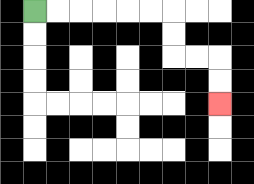{'start': '[1, 0]', 'end': '[9, 4]', 'path_directions': 'R,R,R,R,R,R,D,D,R,R,D,D', 'path_coordinates': '[[1, 0], [2, 0], [3, 0], [4, 0], [5, 0], [6, 0], [7, 0], [7, 1], [7, 2], [8, 2], [9, 2], [9, 3], [9, 4]]'}